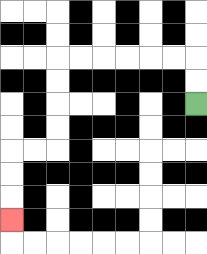{'start': '[8, 4]', 'end': '[0, 9]', 'path_directions': 'U,U,L,L,L,L,L,L,D,D,D,D,L,L,D,D,D', 'path_coordinates': '[[8, 4], [8, 3], [8, 2], [7, 2], [6, 2], [5, 2], [4, 2], [3, 2], [2, 2], [2, 3], [2, 4], [2, 5], [2, 6], [1, 6], [0, 6], [0, 7], [0, 8], [0, 9]]'}